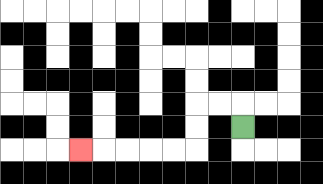{'start': '[10, 5]', 'end': '[3, 6]', 'path_directions': 'U,L,L,D,D,L,L,L,L,L', 'path_coordinates': '[[10, 5], [10, 4], [9, 4], [8, 4], [8, 5], [8, 6], [7, 6], [6, 6], [5, 6], [4, 6], [3, 6]]'}